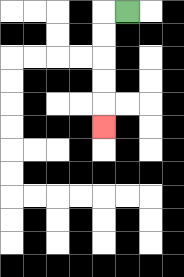{'start': '[5, 0]', 'end': '[4, 5]', 'path_directions': 'L,D,D,D,D,D', 'path_coordinates': '[[5, 0], [4, 0], [4, 1], [4, 2], [4, 3], [4, 4], [4, 5]]'}